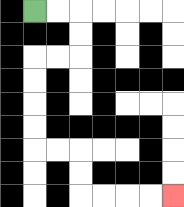{'start': '[1, 0]', 'end': '[7, 8]', 'path_directions': 'R,R,D,D,L,L,D,D,D,D,R,R,D,D,R,R,R,R', 'path_coordinates': '[[1, 0], [2, 0], [3, 0], [3, 1], [3, 2], [2, 2], [1, 2], [1, 3], [1, 4], [1, 5], [1, 6], [2, 6], [3, 6], [3, 7], [3, 8], [4, 8], [5, 8], [6, 8], [7, 8]]'}